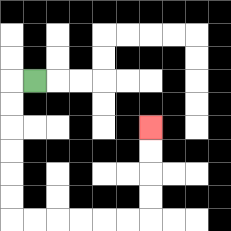{'start': '[1, 3]', 'end': '[6, 5]', 'path_directions': 'L,D,D,D,D,D,D,R,R,R,R,R,R,U,U,U,U', 'path_coordinates': '[[1, 3], [0, 3], [0, 4], [0, 5], [0, 6], [0, 7], [0, 8], [0, 9], [1, 9], [2, 9], [3, 9], [4, 9], [5, 9], [6, 9], [6, 8], [6, 7], [6, 6], [6, 5]]'}